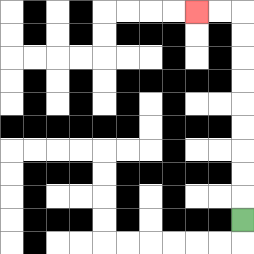{'start': '[10, 9]', 'end': '[8, 0]', 'path_directions': 'U,U,U,U,U,U,U,U,U,L,L', 'path_coordinates': '[[10, 9], [10, 8], [10, 7], [10, 6], [10, 5], [10, 4], [10, 3], [10, 2], [10, 1], [10, 0], [9, 0], [8, 0]]'}